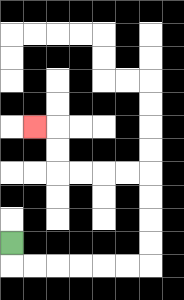{'start': '[0, 10]', 'end': '[1, 5]', 'path_directions': 'D,R,R,R,R,R,R,U,U,U,U,L,L,L,L,U,U,L', 'path_coordinates': '[[0, 10], [0, 11], [1, 11], [2, 11], [3, 11], [4, 11], [5, 11], [6, 11], [6, 10], [6, 9], [6, 8], [6, 7], [5, 7], [4, 7], [3, 7], [2, 7], [2, 6], [2, 5], [1, 5]]'}